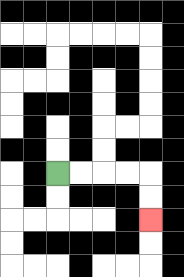{'start': '[2, 7]', 'end': '[6, 9]', 'path_directions': 'R,R,R,R,D,D', 'path_coordinates': '[[2, 7], [3, 7], [4, 7], [5, 7], [6, 7], [6, 8], [6, 9]]'}